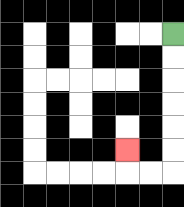{'start': '[7, 1]', 'end': '[5, 6]', 'path_directions': 'D,D,D,D,D,D,L,L,U', 'path_coordinates': '[[7, 1], [7, 2], [7, 3], [7, 4], [7, 5], [7, 6], [7, 7], [6, 7], [5, 7], [5, 6]]'}